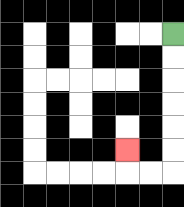{'start': '[7, 1]', 'end': '[5, 6]', 'path_directions': 'D,D,D,D,D,D,L,L,U', 'path_coordinates': '[[7, 1], [7, 2], [7, 3], [7, 4], [7, 5], [7, 6], [7, 7], [6, 7], [5, 7], [5, 6]]'}